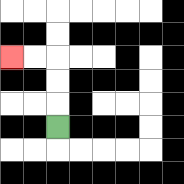{'start': '[2, 5]', 'end': '[0, 2]', 'path_directions': 'U,U,U,L,L', 'path_coordinates': '[[2, 5], [2, 4], [2, 3], [2, 2], [1, 2], [0, 2]]'}